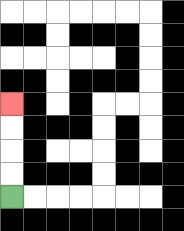{'start': '[0, 8]', 'end': '[0, 4]', 'path_directions': 'U,U,U,U', 'path_coordinates': '[[0, 8], [0, 7], [0, 6], [0, 5], [0, 4]]'}